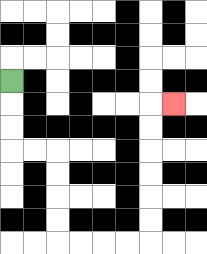{'start': '[0, 3]', 'end': '[7, 4]', 'path_directions': 'D,D,D,R,R,D,D,D,D,R,R,R,R,U,U,U,U,U,U,R', 'path_coordinates': '[[0, 3], [0, 4], [0, 5], [0, 6], [1, 6], [2, 6], [2, 7], [2, 8], [2, 9], [2, 10], [3, 10], [4, 10], [5, 10], [6, 10], [6, 9], [6, 8], [6, 7], [6, 6], [6, 5], [6, 4], [7, 4]]'}